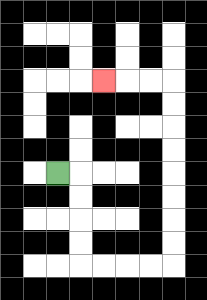{'start': '[2, 7]', 'end': '[4, 3]', 'path_directions': 'R,D,D,D,D,R,R,R,R,U,U,U,U,U,U,U,U,L,L,L', 'path_coordinates': '[[2, 7], [3, 7], [3, 8], [3, 9], [3, 10], [3, 11], [4, 11], [5, 11], [6, 11], [7, 11], [7, 10], [7, 9], [7, 8], [7, 7], [7, 6], [7, 5], [7, 4], [7, 3], [6, 3], [5, 3], [4, 3]]'}